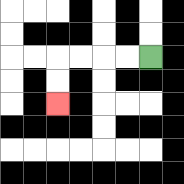{'start': '[6, 2]', 'end': '[2, 4]', 'path_directions': 'L,L,L,L,D,D', 'path_coordinates': '[[6, 2], [5, 2], [4, 2], [3, 2], [2, 2], [2, 3], [2, 4]]'}